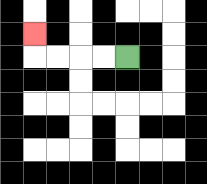{'start': '[5, 2]', 'end': '[1, 1]', 'path_directions': 'L,L,L,L,U', 'path_coordinates': '[[5, 2], [4, 2], [3, 2], [2, 2], [1, 2], [1, 1]]'}